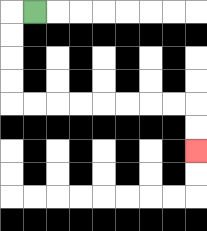{'start': '[1, 0]', 'end': '[8, 6]', 'path_directions': 'L,D,D,D,D,R,R,R,R,R,R,R,R,D,D', 'path_coordinates': '[[1, 0], [0, 0], [0, 1], [0, 2], [0, 3], [0, 4], [1, 4], [2, 4], [3, 4], [4, 4], [5, 4], [6, 4], [7, 4], [8, 4], [8, 5], [8, 6]]'}